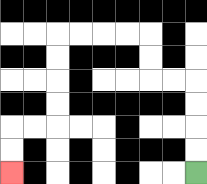{'start': '[8, 7]', 'end': '[0, 7]', 'path_directions': 'U,U,U,U,L,L,U,U,L,L,L,L,D,D,D,D,L,L,D,D', 'path_coordinates': '[[8, 7], [8, 6], [8, 5], [8, 4], [8, 3], [7, 3], [6, 3], [6, 2], [6, 1], [5, 1], [4, 1], [3, 1], [2, 1], [2, 2], [2, 3], [2, 4], [2, 5], [1, 5], [0, 5], [0, 6], [0, 7]]'}